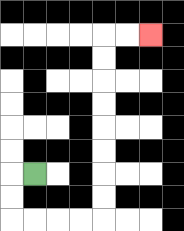{'start': '[1, 7]', 'end': '[6, 1]', 'path_directions': 'L,D,D,R,R,R,R,U,U,U,U,U,U,U,U,R,R', 'path_coordinates': '[[1, 7], [0, 7], [0, 8], [0, 9], [1, 9], [2, 9], [3, 9], [4, 9], [4, 8], [4, 7], [4, 6], [4, 5], [4, 4], [4, 3], [4, 2], [4, 1], [5, 1], [6, 1]]'}